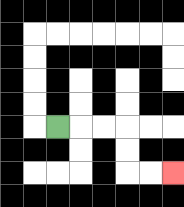{'start': '[2, 5]', 'end': '[7, 7]', 'path_directions': 'R,R,R,D,D,R,R', 'path_coordinates': '[[2, 5], [3, 5], [4, 5], [5, 5], [5, 6], [5, 7], [6, 7], [7, 7]]'}